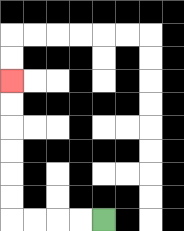{'start': '[4, 9]', 'end': '[0, 3]', 'path_directions': 'L,L,L,L,U,U,U,U,U,U', 'path_coordinates': '[[4, 9], [3, 9], [2, 9], [1, 9], [0, 9], [0, 8], [0, 7], [0, 6], [0, 5], [0, 4], [0, 3]]'}